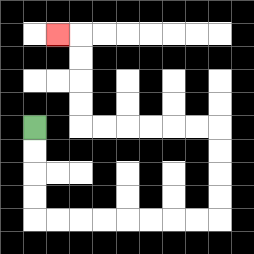{'start': '[1, 5]', 'end': '[2, 1]', 'path_directions': 'D,D,D,D,R,R,R,R,R,R,R,R,U,U,U,U,L,L,L,L,L,L,U,U,U,U,L', 'path_coordinates': '[[1, 5], [1, 6], [1, 7], [1, 8], [1, 9], [2, 9], [3, 9], [4, 9], [5, 9], [6, 9], [7, 9], [8, 9], [9, 9], [9, 8], [9, 7], [9, 6], [9, 5], [8, 5], [7, 5], [6, 5], [5, 5], [4, 5], [3, 5], [3, 4], [3, 3], [3, 2], [3, 1], [2, 1]]'}